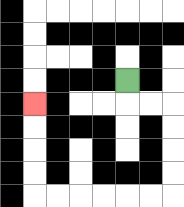{'start': '[5, 3]', 'end': '[1, 4]', 'path_directions': 'D,R,R,D,D,D,D,L,L,L,L,L,L,U,U,U,U', 'path_coordinates': '[[5, 3], [5, 4], [6, 4], [7, 4], [7, 5], [7, 6], [7, 7], [7, 8], [6, 8], [5, 8], [4, 8], [3, 8], [2, 8], [1, 8], [1, 7], [1, 6], [1, 5], [1, 4]]'}